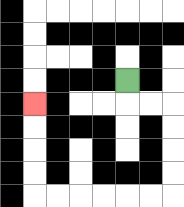{'start': '[5, 3]', 'end': '[1, 4]', 'path_directions': 'D,R,R,D,D,D,D,L,L,L,L,L,L,U,U,U,U', 'path_coordinates': '[[5, 3], [5, 4], [6, 4], [7, 4], [7, 5], [7, 6], [7, 7], [7, 8], [6, 8], [5, 8], [4, 8], [3, 8], [2, 8], [1, 8], [1, 7], [1, 6], [1, 5], [1, 4]]'}